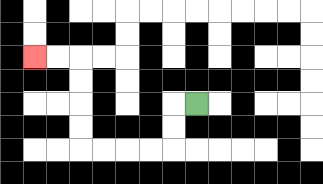{'start': '[8, 4]', 'end': '[1, 2]', 'path_directions': 'L,D,D,L,L,L,L,U,U,U,U,L,L', 'path_coordinates': '[[8, 4], [7, 4], [7, 5], [7, 6], [6, 6], [5, 6], [4, 6], [3, 6], [3, 5], [3, 4], [3, 3], [3, 2], [2, 2], [1, 2]]'}